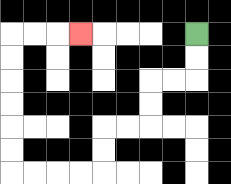{'start': '[8, 1]', 'end': '[3, 1]', 'path_directions': 'D,D,L,L,D,D,L,L,D,D,L,L,L,L,U,U,U,U,U,U,R,R,R', 'path_coordinates': '[[8, 1], [8, 2], [8, 3], [7, 3], [6, 3], [6, 4], [6, 5], [5, 5], [4, 5], [4, 6], [4, 7], [3, 7], [2, 7], [1, 7], [0, 7], [0, 6], [0, 5], [0, 4], [0, 3], [0, 2], [0, 1], [1, 1], [2, 1], [3, 1]]'}